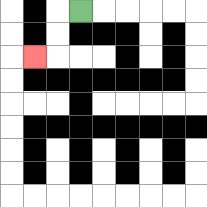{'start': '[3, 0]', 'end': '[1, 2]', 'path_directions': 'L,D,D,L', 'path_coordinates': '[[3, 0], [2, 0], [2, 1], [2, 2], [1, 2]]'}